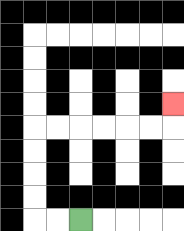{'start': '[3, 9]', 'end': '[7, 4]', 'path_directions': 'L,L,U,U,U,U,R,R,R,R,R,R,U', 'path_coordinates': '[[3, 9], [2, 9], [1, 9], [1, 8], [1, 7], [1, 6], [1, 5], [2, 5], [3, 5], [4, 5], [5, 5], [6, 5], [7, 5], [7, 4]]'}